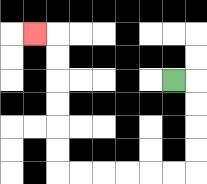{'start': '[7, 3]', 'end': '[1, 1]', 'path_directions': 'R,D,D,D,D,L,L,L,L,L,L,U,U,U,U,U,U,L', 'path_coordinates': '[[7, 3], [8, 3], [8, 4], [8, 5], [8, 6], [8, 7], [7, 7], [6, 7], [5, 7], [4, 7], [3, 7], [2, 7], [2, 6], [2, 5], [2, 4], [2, 3], [2, 2], [2, 1], [1, 1]]'}